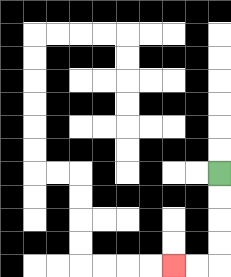{'start': '[9, 7]', 'end': '[7, 11]', 'path_directions': 'D,D,D,D,L,L', 'path_coordinates': '[[9, 7], [9, 8], [9, 9], [9, 10], [9, 11], [8, 11], [7, 11]]'}